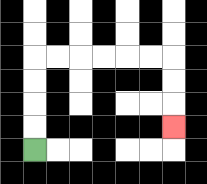{'start': '[1, 6]', 'end': '[7, 5]', 'path_directions': 'U,U,U,U,R,R,R,R,R,R,D,D,D', 'path_coordinates': '[[1, 6], [1, 5], [1, 4], [1, 3], [1, 2], [2, 2], [3, 2], [4, 2], [5, 2], [6, 2], [7, 2], [7, 3], [7, 4], [7, 5]]'}